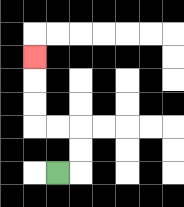{'start': '[2, 7]', 'end': '[1, 2]', 'path_directions': 'R,U,U,L,L,U,U,U', 'path_coordinates': '[[2, 7], [3, 7], [3, 6], [3, 5], [2, 5], [1, 5], [1, 4], [1, 3], [1, 2]]'}